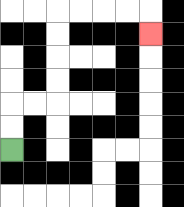{'start': '[0, 6]', 'end': '[6, 1]', 'path_directions': 'U,U,R,R,U,U,U,U,R,R,R,R,D', 'path_coordinates': '[[0, 6], [0, 5], [0, 4], [1, 4], [2, 4], [2, 3], [2, 2], [2, 1], [2, 0], [3, 0], [4, 0], [5, 0], [6, 0], [6, 1]]'}